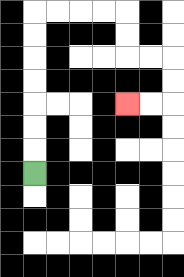{'start': '[1, 7]', 'end': '[5, 4]', 'path_directions': 'U,U,U,U,U,U,U,R,R,R,R,D,D,R,R,D,D,L,L', 'path_coordinates': '[[1, 7], [1, 6], [1, 5], [1, 4], [1, 3], [1, 2], [1, 1], [1, 0], [2, 0], [3, 0], [4, 0], [5, 0], [5, 1], [5, 2], [6, 2], [7, 2], [7, 3], [7, 4], [6, 4], [5, 4]]'}